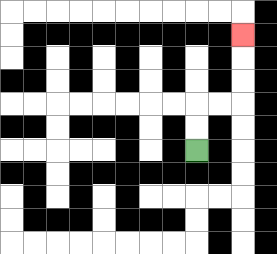{'start': '[8, 6]', 'end': '[10, 1]', 'path_directions': 'U,U,R,R,U,U,U', 'path_coordinates': '[[8, 6], [8, 5], [8, 4], [9, 4], [10, 4], [10, 3], [10, 2], [10, 1]]'}